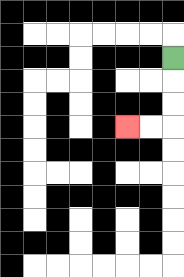{'start': '[7, 2]', 'end': '[5, 5]', 'path_directions': 'D,D,D,L,L', 'path_coordinates': '[[7, 2], [7, 3], [7, 4], [7, 5], [6, 5], [5, 5]]'}